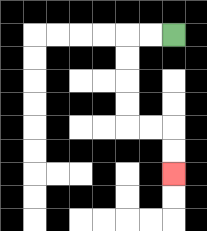{'start': '[7, 1]', 'end': '[7, 7]', 'path_directions': 'L,L,D,D,D,D,R,R,D,D', 'path_coordinates': '[[7, 1], [6, 1], [5, 1], [5, 2], [5, 3], [5, 4], [5, 5], [6, 5], [7, 5], [7, 6], [7, 7]]'}